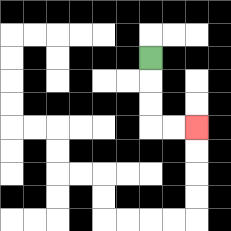{'start': '[6, 2]', 'end': '[8, 5]', 'path_directions': 'D,D,D,R,R', 'path_coordinates': '[[6, 2], [6, 3], [6, 4], [6, 5], [7, 5], [8, 5]]'}